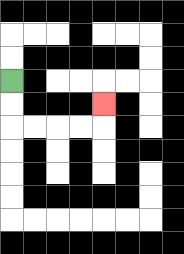{'start': '[0, 3]', 'end': '[4, 4]', 'path_directions': 'D,D,R,R,R,R,U', 'path_coordinates': '[[0, 3], [0, 4], [0, 5], [1, 5], [2, 5], [3, 5], [4, 5], [4, 4]]'}